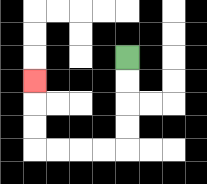{'start': '[5, 2]', 'end': '[1, 3]', 'path_directions': 'D,D,D,D,L,L,L,L,U,U,U', 'path_coordinates': '[[5, 2], [5, 3], [5, 4], [5, 5], [5, 6], [4, 6], [3, 6], [2, 6], [1, 6], [1, 5], [1, 4], [1, 3]]'}